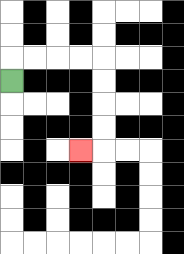{'start': '[0, 3]', 'end': '[3, 6]', 'path_directions': 'U,R,R,R,R,D,D,D,D,L', 'path_coordinates': '[[0, 3], [0, 2], [1, 2], [2, 2], [3, 2], [4, 2], [4, 3], [4, 4], [4, 5], [4, 6], [3, 6]]'}